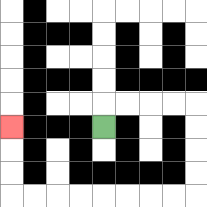{'start': '[4, 5]', 'end': '[0, 5]', 'path_directions': 'U,R,R,R,R,D,D,D,D,L,L,L,L,L,L,L,L,U,U,U', 'path_coordinates': '[[4, 5], [4, 4], [5, 4], [6, 4], [7, 4], [8, 4], [8, 5], [8, 6], [8, 7], [8, 8], [7, 8], [6, 8], [5, 8], [4, 8], [3, 8], [2, 8], [1, 8], [0, 8], [0, 7], [0, 6], [0, 5]]'}